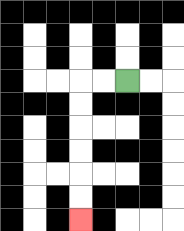{'start': '[5, 3]', 'end': '[3, 9]', 'path_directions': 'L,L,D,D,D,D,D,D', 'path_coordinates': '[[5, 3], [4, 3], [3, 3], [3, 4], [3, 5], [3, 6], [3, 7], [3, 8], [3, 9]]'}